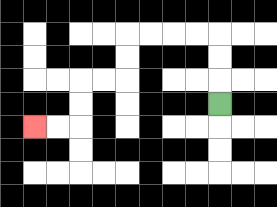{'start': '[9, 4]', 'end': '[1, 5]', 'path_directions': 'U,U,U,L,L,L,L,D,D,L,L,D,D,L,L', 'path_coordinates': '[[9, 4], [9, 3], [9, 2], [9, 1], [8, 1], [7, 1], [6, 1], [5, 1], [5, 2], [5, 3], [4, 3], [3, 3], [3, 4], [3, 5], [2, 5], [1, 5]]'}